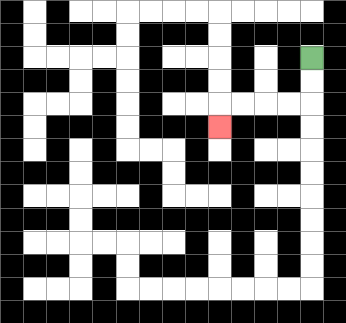{'start': '[13, 2]', 'end': '[9, 5]', 'path_directions': 'D,D,L,L,L,L,D', 'path_coordinates': '[[13, 2], [13, 3], [13, 4], [12, 4], [11, 4], [10, 4], [9, 4], [9, 5]]'}